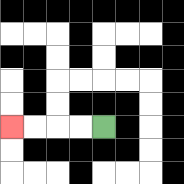{'start': '[4, 5]', 'end': '[0, 5]', 'path_directions': 'L,L,L,L', 'path_coordinates': '[[4, 5], [3, 5], [2, 5], [1, 5], [0, 5]]'}